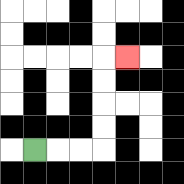{'start': '[1, 6]', 'end': '[5, 2]', 'path_directions': 'R,R,R,U,U,U,U,R', 'path_coordinates': '[[1, 6], [2, 6], [3, 6], [4, 6], [4, 5], [4, 4], [4, 3], [4, 2], [5, 2]]'}